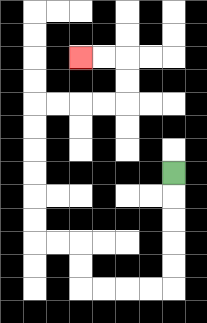{'start': '[7, 7]', 'end': '[3, 2]', 'path_directions': 'D,D,D,D,D,L,L,L,L,U,U,L,L,U,U,U,U,U,U,R,R,R,R,U,U,L,L', 'path_coordinates': '[[7, 7], [7, 8], [7, 9], [7, 10], [7, 11], [7, 12], [6, 12], [5, 12], [4, 12], [3, 12], [3, 11], [3, 10], [2, 10], [1, 10], [1, 9], [1, 8], [1, 7], [1, 6], [1, 5], [1, 4], [2, 4], [3, 4], [4, 4], [5, 4], [5, 3], [5, 2], [4, 2], [3, 2]]'}